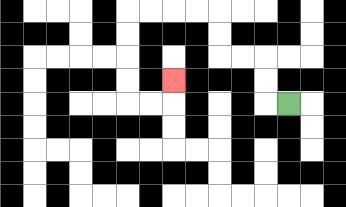{'start': '[12, 4]', 'end': '[7, 3]', 'path_directions': 'L,U,U,L,L,U,U,L,L,L,L,D,D,D,D,R,R,U', 'path_coordinates': '[[12, 4], [11, 4], [11, 3], [11, 2], [10, 2], [9, 2], [9, 1], [9, 0], [8, 0], [7, 0], [6, 0], [5, 0], [5, 1], [5, 2], [5, 3], [5, 4], [6, 4], [7, 4], [7, 3]]'}